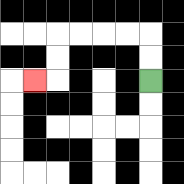{'start': '[6, 3]', 'end': '[1, 3]', 'path_directions': 'U,U,L,L,L,L,D,D,L', 'path_coordinates': '[[6, 3], [6, 2], [6, 1], [5, 1], [4, 1], [3, 1], [2, 1], [2, 2], [2, 3], [1, 3]]'}